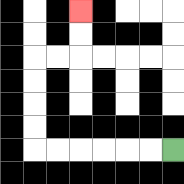{'start': '[7, 6]', 'end': '[3, 0]', 'path_directions': 'L,L,L,L,L,L,U,U,U,U,R,R,U,U', 'path_coordinates': '[[7, 6], [6, 6], [5, 6], [4, 6], [3, 6], [2, 6], [1, 6], [1, 5], [1, 4], [1, 3], [1, 2], [2, 2], [3, 2], [3, 1], [3, 0]]'}